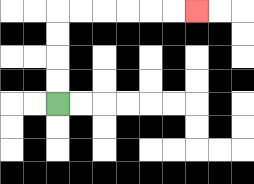{'start': '[2, 4]', 'end': '[8, 0]', 'path_directions': 'U,U,U,U,R,R,R,R,R,R', 'path_coordinates': '[[2, 4], [2, 3], [2, 2], [2, 1], [2, 0], [3, 0], [4, 0], [5, 0], [6, 0], [7, 0], [8, 0]]'}